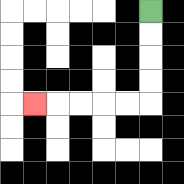{'start': '[6, 0]', 'end': '[1, 4]', 'path_directions': 'D,D,D,D,L,L,L,L,L', 'path_coordinates': '[[6, 0], [6, 1], [6, 2], [6, 3], [6, 4], [5, 4], [4, 4], [3, 4], [2, 4], [1, 4]]'}